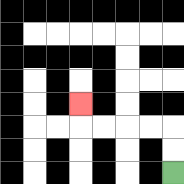{'start': '[7, 7]', 'end': '[3, 4]', 'path_directions': 'U,U,L,L,L,L,U', 'path_coordinates': '[[7, 7], [7, 6], [7, 5], [6, 5], [5, 5], [4, 5], [3, 5], [3, 4]]'}